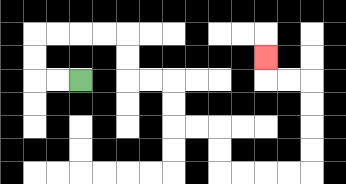{'start': '[3, 3]', 'end': '[11, 2]', 'path_directions': 'L,L,U,U,R,R,R,R,D,D,R,R,D,D,R,R,D,D,R,R,R,R,U,U,U,U,L,L,U', 'path_coordinates': '[[3, 3], [2, 3], [1, 3], [1, 2], [1, 1], [2, 1], [3, 1], [4, 1], [5, 1], [5, 2], [5, 3], [6, 3], [7, 3], [7, 4], [7, 5], [8, 5], [9, 5], [9, 6], [9, 7], [10, 7], [11, 7], [12, 7], [13, 7], [13, 6], [13, 5], [13, 4], [13, 3], [12, 3], [11, 3], [11, 2]]'}